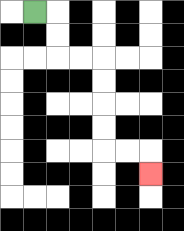{'start': '[1, 0]', 'end': '[6, 7]', 'path_directions': 'R,D,D,R,R,D,D,D,D,R,R,D', 'path_coordinates': '[[1, 0], [2, 0], [2, 1], [2, 2], [3, 2], [4, 2], [4, 3], [4, 4], [4, 5], [4, 6], [5, 6], [6, 6], [6, 7]]'}